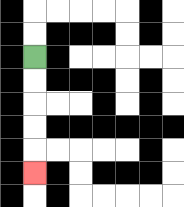{'start': '[1, 2]', 'end': '[1, 7]', 'path_directions': 'D,D,D,D,D', 'path_coordinates': '[[1, 2], [1, 3], [1, 4], [1, 5], [1, 6], [1, 7]]'}